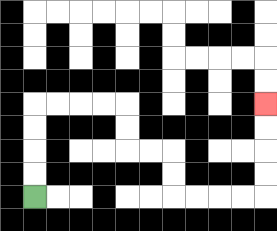{'start': '[1, 8]', 'end': '[11, 4]', 'path_directions': 'U,U,U,U,R,R,R,R,D,D,R,R,D,D,R,R,R,R,U,U,U,U', 'path_coordinates': '[[1, 8], [1, 7], [1, 6], [1, 5], [1, 4], [2, 4], [3, 4], [4, 4], [5, 4], [5, 5], [5, 6], [6, 6], [7, 6], [7, 7], [7, 8], [8, 8], [9, 8], [10, 8], [11, 8], [11, 7], [11, 6], [11, 5], [11, 4]]'}